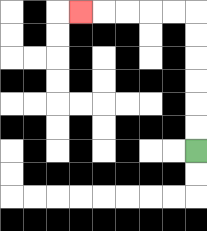{'start': '[8, 6]', 'end': '[3, 0]', 'path_directions': 'U,U,U,U,U,U,L,L,L,L,L', 'path_coordinates': '[[8, 6], [8, 5], [8, 4], [8, 3], [8, 2], [8, 1], [8, 0], [7, 0], [6, 0], [5, 0], [4, 0], [3, 0]]'}